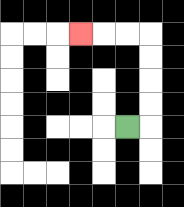{'start': '[5, 5]', 'end': '[3, 1]', 'path_directions': 'R,U,U,U,U,L,L,L', 'path_coordinates': '[[5, 5], [6, 5], [6, 4], [6, 3], [6, 2], [6, 1], [5, 1], [4, 1], [3, 1]]'}